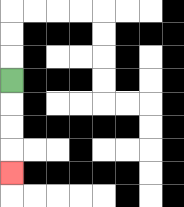{'start': '[0, 3]', 'end': '[0, 7]', 'path_directions': 'D,D,D,D', 'path_coordinates': '[[0, 3], [0, 4], [0, 5], [0, 6], [0, 7]]'}